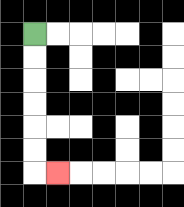{'start': '[1, 1]', 'end': '[2, 7]', 'path_directions': 'D,D,D,D,D,D,R', 'path_coordinates': '[[1, 1], [1, 2], [1, 3], [1, 4], [1, 5], [1, 6], [1, 7], [2, 7]]'}